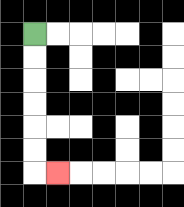{'start': '[1, 1]', 'end': '[2, 7]', 'path_directions': 'D,D,D,D,D,D,R', 'path_coordinates': '[[1, 1], [1, 2], [1, 3], [1, 4], [1, 5], [1, 6], [1, 7], [2, 7]]'}